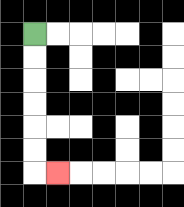{'start': '[1, 1]', 'end': '[2, 7]', 'path_directions': 'D,D,D,D,D,D,R', 'path_coordinates': '[[1, 1], [1, 2], [1, 3], [1, 4], [1, 5], [1, 6], [1, 7], [2, 7]]'}